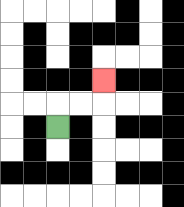{'start': '[2, 5]', 'end': '[4, 3]', 'path_directions': 'U,R,R,U', 'path_coordinates': '[[2, 5], [2, 4], [3, 4], [4, 4], [4, 3]]'}